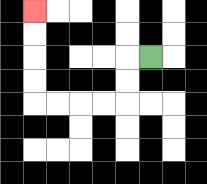{'start': '[6, 2]', 'end': '[1, 0]', 'path_directions': 'L,D,D,L,L,L,L,U,U,U,U', 'path_coordinates': '[[6, 2], [5, 2], [5, 3], [5, 4], [4, 4], [3, 4], [2, 4], [1, 4], [1, 3], [1, 2], [1, 1], [1, 0]]'}